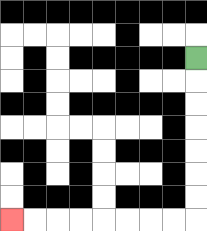{'start': '[8, 2]', 'end': '[0, 9]', 'path_directions': 'D,D,D,D,D,D,D,L,L,L,L,L,L,L,L', 'path_coordinates': '[[8, 2], [8, 3], [8, 4], [8, 5], [8, 6], [8, 7], [8, 8], [8, 9], [7, 9], [6, 9], [5, 9], [4, 9], [3, 9], [2, 9], [1, 9], [0, 9]]'}